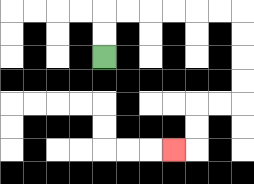{'start': '[4, 2]', 'end': '[7, 6]', 'path_directions': 'U,U,R,R,R,R,R,R,D,D,D,D,L,L,D,D,L', 'path_coordinates': '[[4, 2], [4, 1], [4, 0], [5, 0], [6, 0], [7, 0], [8, 0], [9, 0], [10, 0], [10, 1], [10, 2], [10, 3], [10, 4], [9, 4], [8, 4], [8, 5], [8, 6], [7, 6]]'}